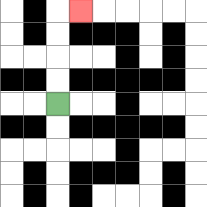{'start': '[2, 4]', 'end': '[3, 0]', 'path_directions': 'U,U,U,U,R', 'path_coordinates': '[[2, 4], [2, 3], [2, 2], [2, 1], [2, 0], [3, 0]]'}